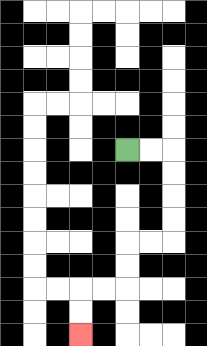{'start': '[5, 6]', 'end': '[3, 14]', 'path_directions': 'R,R,D,D,D,D,L,L,D,D,L,L,D,D', 'path_coordinates': '[[5, 6], [6, 6], [7, 6], [7, 7], [7, 8], [7, 9], [7, 10], [6, 10], [5, 10], [5, 11], [5, 12], [4, 12], [3, 12], [3, 13], [3, 14]]'}